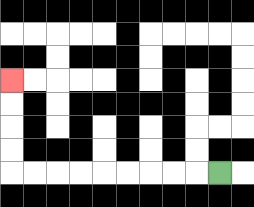{'start': '[9, 7]', 'end': '[0, 3]', 'path_directions': 'L,L,L,L,L,L,L,L,L,U,U,U,U', 'path_coordinates': '[[9, 7], [8, 7], [7, 7], [6, 7], [5, 7], [4, 7], [3, 7], [2, 7], [1, 7], [0, 7], [0, 6], [0, 5], [0, 4], [0, 3]]'}